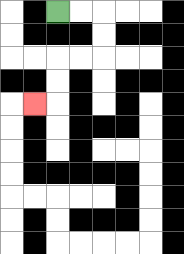{'start': '[2, 0]', 'end': '[1, 4]', 'path_directions': 'R,R,D,D,L,L,D,D,L', 'path_coordinates': '[[2, 0], [3, 0], [4, 0], [4, 1], [4, 2], [3, 2], [2, 2], [2, 3], [2, 4], [1, 4]]'}